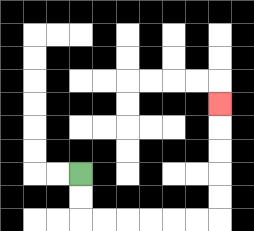{'start': '[3, 7]', 'end': '[9, 4]', 'path_directions': 'D,D,R,R,R,R,R,R,U,U,U,U,U', 'path_coordinates': '[[3, 7], [3, 8], [3, 9], [4, 9], [5, 9], [6, 9], [7, 9], [8, 9], [9, 9], [9, 8], [9, 7], [9, 6], [9, 5], [9, 4]]'}